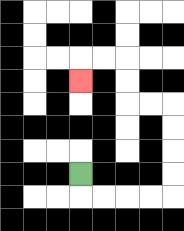{'start': '[3, 7]', 'end': '[3, 3]', 'path_directions': 'D,R,R,R,R,U,U,U,U,L,L,U,U,L,L,D', 'path_coordinates': '[[3, 7], [3, 8], [4, 8], [5, 8], [6, 8], [7, 8], [7, 7], [7, 6], [7, 5], [7, 4], [6, 4], [5, 4], [5, 3], [5, 2], [4, 2], [3, 2], [3, 3]]'}